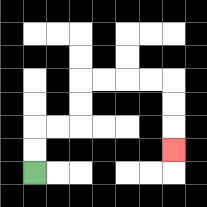{'start': '[1, 7]', 'end': '[7, 6]', 'path_directions': 'U,U,R,R,U,U,R,R,R,R,D,D,D', 'path_coordinates': '[[1, 7], [1, 6], [1, 5], [2, 5], [3, 5], [3, 4], [3, 3], [4, 3], [5, 3], [6, 3], [7, 3], [7, 4], [7, 5], [7, 6]]'}